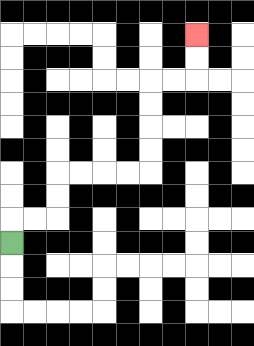{'start': '[0, 10]', 'end': '[8, 1]', 'path_directions': 'U,R,R,U,U,R,R,R,R,U,U,U,U,R,R,U,U', 'path_coordinates': '[[0, 10], [0, 9], [1, 9], [2, 9], [2, 8], [2, 7], [3, 7], [4, 7], [5, 7], [6, 7], [6, 6], [6, 5], [6, 4], [6, 3], [7, 3], [8, 3], [8, 2], [8, 1]]'}